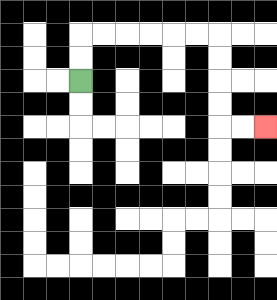{'start': '[3, 3]', 'end': '[11, 5]', 'path_directions': 'U,U,R,R,R,R,R,R,D,D,D,D,R,R', 'path_coordinates': '[[3, 3], [3, 2], [3, 1], [4, 1], [5, 1], [6, 1], [7, 1], [8, 1], [9, 1], [9, 2], [9, 3], [9, 4], [9, 5], [10, 5], [11, 5]]'}